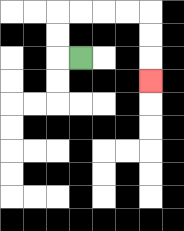{'start': '[3, 2]', 'end': '[6, 3]', 'path_directions': 'L,U,U,R,R,R,R,D,D,D', 'path_coordinates': '[[3, 2], [2, 2], [2, 1], [2, 0], [3, 0], [4, 0], [5, 0], [6, 0], [6, 1], [6, 2], [6, 3]]'}